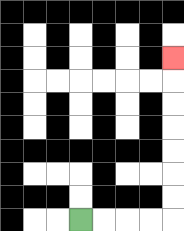{'start': '[3, 9]', 'end': '[7, 2]', 'path_directions': 'R,R,R,R,U,U,U,U,U,U,U', 'path_coordinates': '[[3, 9], [4, 9], [5, 9], [6, 9], [7, 9], [7, 8], [7, 7], [7, 6], [7, 5], [7, 4], [7, 3], [7, 2]]'}